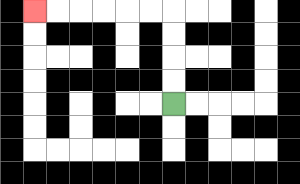{'start': '[7, 4]', 'end': '[1, 0]', 'path_directions': 'U,U,U,U,L,L,L,L,L,L', 'path_coordinates': '[[7, 4], [7, 3], [7, 2], [7, 1], [7, 0], [6, 0], [5, 0], [4, 0], [3, 0], [2, 0], [1, 0]]'}